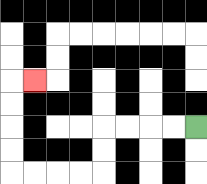{'start': '[8, 5]', 'end': '[1, 3]', 'path_directions': 'L,L,L,L,D,D,L,L,L,L,U,U,U,U,R', 'path_coordinates': '[[8, 5], [7, 5], [6, 5], [5, 5], [4, 5], [4, 6], [4, 7], [3, 7], [2, 7], [1, 7], [0, 7], [0, 6], [0, 5], [0, 4], [0, 3], [1, 3]]'}